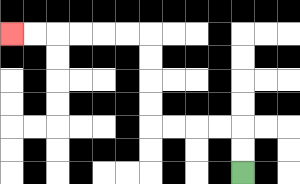{'start': '[10, 7]', 'end': '[0, 1]', 'path_directions': 'U,U,L,L,L,L,U,U,U,U,L,L,L,L,L,L', 'path_coordinates': '[[10, 7], [10, 6], [10, 5], [9, 5], [8, 5], [7, 5], [6, 5], [6, 4], [6, 3], [6, 2], [6, 1], [5, 1], [4, 1], [3, 1], [2, 1], [1, 1], [0, 1]]'}